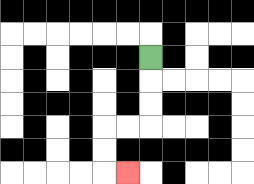{'start': '[6, 2]', 'end': '[5, 7]', 'path_directions': 'D,D,D,L,L,D,D,R', 'path_coordinates': '[[6, 2], [6, 3], [6, 4], [6, 5], [5, 5], [4, 5], [4, 6], [4, 7], [5, 7]]'}